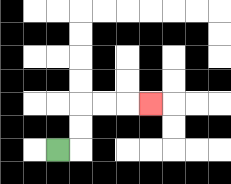{'start': '[2, 6]', 'end': '[6, 4]', 'path_directions': 'R,U,U,R,R,R', 'path_coordinates': '[[2, 6], [3, 6], [3, 5], [3, 4], [4, 4], [5, 4], [6, 4]]'}